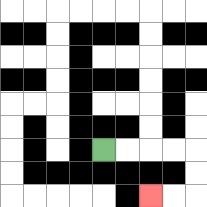{'start': '[4, 6]', 'end': '[6, 8]', 'path_directions': 'R,R,R,R,D,D,L,L', 'path_coordinates': '[[4, 6], [5, 6], [6, 6], [7, 6], [8, 6], [8, 7], [8, 8], [7, 8], [6, 8]]'}